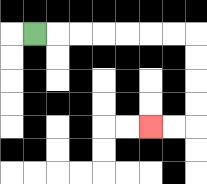{'start': '[1, 1]', 'end': '[6, 5]', 'path_directions': 'R,R,R,R,R,R,R,D,D,D,D,L,L', 'path_coordinates': '[[1, 1], [2, 1], [3, 1], [4, 1], [5, 1], [6, 1], [7, 1], [8, 1], [8, 2], [8, 3], [8, 4], [8, 5], [7, 5], [6, 5]]'}